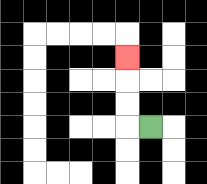{'start': '[6, 5]', 'end': '[5, 2]', 'path_directions': 'L,U,U,U', 'path_coordinates': '[[6, 5], [5, 5], [5, 4], [5, 3], [5, 2]]'}